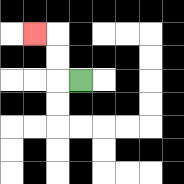{'start': '[3, 3]', 'end': '[1, 1]', 'path_directions': 'L,U,U,L', 'path_coordinates': '[[3, 3], [2, 3], [2, 2], [2, 1], [1, 1]]'}